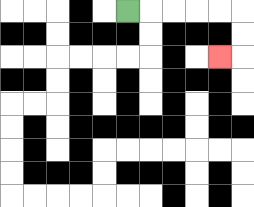{'start': '[5, 0]', 'end': '[9, 2]', 'path_directions': 'R,R,R,R,R,D,D,L', 'path_coordinates': '[[5, 0], [6, 0], [7, 0], [8, 0], [9, 0], [10, 0], [10, 1], [10, 2], [9, 2]]'}